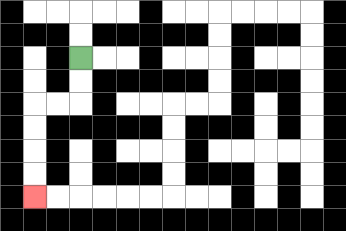{'start': '[3, 2]', 'end': '[1, 8]', 'path_directions': 'D,D,L,L,D,D,D,D', 'path_coordinates': '[[3, 2], [3, 3], [3, 4], [2, 4], [1, 4], [1, 5], [1, 6], [1, 7], [1, 8]]'}